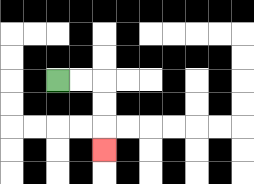{'start': '[2, 3]', 'end': '[4, 6]', 'path_directions': 'R,R,D,D,D', 'path_coordinates': '[[2, 3], [3, 3], [4, 3], [4, 4], [4, 5], [4, 6]]'}